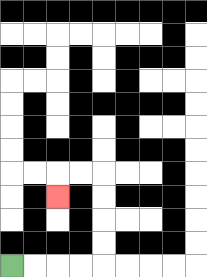{'start': '[0, 11]', 'end': '[2, 8]', 'path_directions': 'R,R,R,R,U,U,U,U,L,L,D', 'path_coordinates': '[[0, 11], [1, 11], [2, 11], [3, 11], [4, 11], [4, 10], [4, 9], [4, 8], [4, 7], [3, 7], [2, 7], [2, 8]]'}